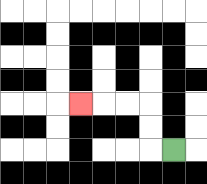{'start': '[7, 6]', 'end': '[3, 4]', 'path_directions': 'L,U,U,L,L,L', 'path_coordinates': '[[7, 6], [6, 6], [6, 5], [6, 4], [5, 4], [4, 4], [3, 4]]'}